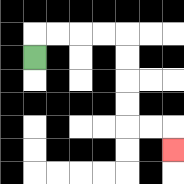{'start': '[1, 2]', 'end': '[7, 6]', 'path_directions': 'U,R,R,R,R,D,D,D,D,R,R,D', 'path_coordinates': '[[1, 2], [1, 1], [2, 1], [3, 1], [4, 1], [5, 1], [5, 2], [5, 3], [5, 4], [5, 5], [6, 5], [7, 5], [7, 6]]'}